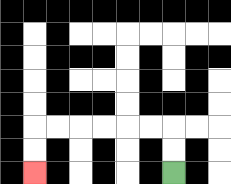{'start': '[7, 7]', 'end': '[1, 7]', 'path_directions': 'U,U,L,L,L,L,L,L,D,D', 'path_coordinates': '[[7, 7], [7, 6], [7, 5], [6, 5], [5, 5], [4, 5], [3, 5], [2, 5], [1, 5], [1, 6], [1, 7]]'}